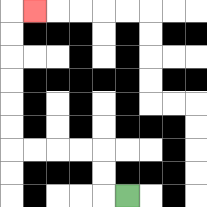{'start': '[5, 8]', 'end': '[1, 0]', 'path_directions': 'L,U,U,L,L,L,L,U,U,U,U,U,U,R', 'path_coordinates': '[[5, 8], [4, 8], [4, 7], [4, 6], [3, 6], [2, 6], [1, 6], [0, 6], [0, 5], [0, 4], [0, 3], [0, 2], [0, 1], [0, 0], [1, 0]]'}